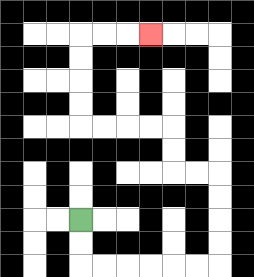{'start': '[3, 9]', 'end': '[6, 1]', 'path_directions': 'D,D,R,R,R,R,R,R,U,U,U,U,L,L,U,U,L,L,L,L,U,U,U,U,R,R,R', 'path_coordinates': '[[3, 9], [3, 10], [3, 11], [4, 11], [5, 11], [6, 11], [7, 11], [8, 11], [9, 11], [9, 10], [9, 9], [9, 8], [9, 7], [8, 7], [7, 7], [7, 6], [7, 5], [6, 5], [5, 5], [4, 5], [3, 5], [3, 4], [3, 3], [3, 2], [3, 1], [4, 1], [5, 1], [6, 1]]'}